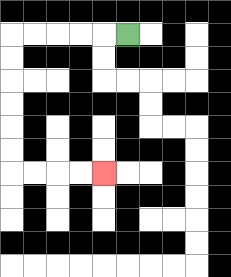{'start': '[5, 1]', 'end': '[4, 7]', 'path_directions': 'L,L,L,L,L,D,D,D,D,D,D,R,R,R,R', 'path_coordinates': '[[5, 1], [4, 1], [3, 1], [2, 1], [1, 1], [0, 1], [0, 2], [0, 3], [0, 4], [0, 5], [0, 6], [0, 7], [1, 7], [2, 7], [3, 7], [4, 7]]'}